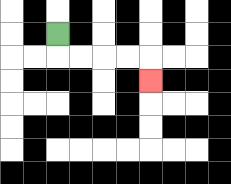{'start': '[2, 1]', 'end': '[6, 3]', 'path_directions': 'D,R,R,R,R,D', 'path_coordinates': '[[2, 1], [2, 2], [3, 2], [4, 2], [5, 2], [6, 2], [6, 3]]'}